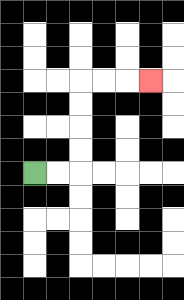{'start': '[1, 7]', 'end': '[6, 3]', 'path_directions': 'R,R,U,U,U,U,R,R,R', 'path_coordinates': '[[1, 7], [2, 7], [3, 7], [3, 6], [3, 5], [3, 4], [3, 3], [4, 3], [5, 3], [6, 3]]'}